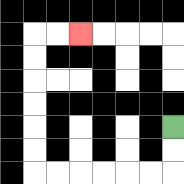{'start': '[7, 5]', 'end': '[3, 1]', 'path_directions': 'D,D,L,L,L,L,L,L,U,U,U,U,U,U,R,R', 'path_coordinates': '[[7, 5], [7, 6], [7, 7], [6, 7], [5, 7], [4, 7], [3, 7], [2, 7], [1, 7], [1, 6], [1, 5], [1, 4], [1, 3], [1, 2], [1, 1], [2, 1], [3, 1]]'}